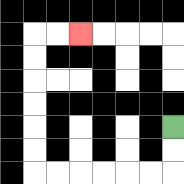{'start': '[7, 5]', 'end': '[3, 1]', 'path_directions': 'D,D,L,L,L,L,L,L,U,U,U,U,U,U,R,R', 'path_coordinates': '[[7, 5], [7, 6], [7, 7], [6, 7], [5, 7], [4, 7], [3, 7], [2, 7], [1, 7], [1, 6], [1, 5], [1, 4], [1, 3], [1, 2], [1, 1], [2, 1], [3, 1]]'}